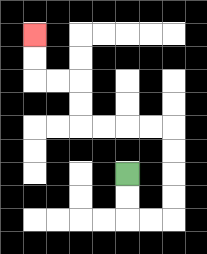{'start': '[5, 7]', 'end': '[1, 1]', 'path_directions': 'D,D,R,R,U,U,U,U,L,L,L,L,U,U,L,L,U,U', 'path_coordinates': '[[5, 7], [5, 8], [5, 9], [6, 9], [7, 9], [7, 8], [7, 7], [7, 6], [7, 5], [6, 5], [5, 5], [4, 5], [3, 5], [3, 4], [3, 3], [2, 3], [1, 3], [1, 2], [1, 1]]'}